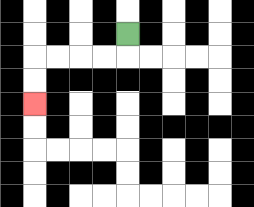{'start': '[5, 1]', 'end': '[1, 4]', 'path_directions': 'D,L,L,L,L,D,D', 'path_coordinates': '[[5, 1], [5, 2], [4, 2], [3, 2], [2, 2], [1, 2], [1, 3], [1, 4]]'}